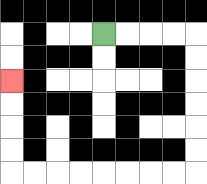{'start': '[4, 1]', 'end': '[0, 3]', 'path_directions': 'R,R,R,R,D,D,D,D,D,D,L,L,L,L,L,L,L,L,U,U,U,U', 'path_coordinates': '[[4, 1], [5, 1], [6, 1], [7, 1], [8, 1], [8, 2], [8, 3], [8, 4], [8, 5], [8, 6], [8, 7], [7, 7], [6, 7], [5, 7], [4, 7], [3, 7], [2, 7], [1, 7], [0, 7], [0, 6], [0, 5], [0, 4], [0, 3]]'}